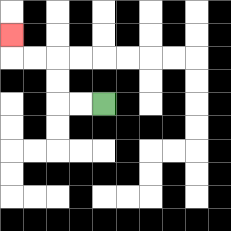{'start': '[4, 4]', 'end': '[0, 1]', 'path_directions': 'L,L,U,U,L,L,U', 'path_coordinates': '[[4, 4], [3, 4], [2, 4], [2, 3], [2, 2], [1, 2], [0, 2], [0, 1]]'}